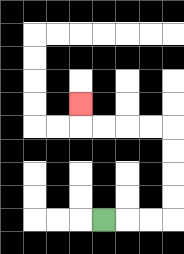{'start': '[4, 9]', 'end': '[3, 4]', 'path_directions': 'R,R,R,U,U,U,U,L,L,L,L,U', 'path_coordinates': '[[4, 9], [5, 9], [6, 9], [7, 9], [7, 8], [7, 7], [7, 6], [7, 5], [6, 5], [5, 5], [4, 5], [3, 5], [3, 4]]'}